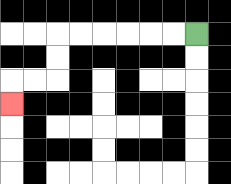{'start': '[8, 1]', 'end': '[0, 4]', 'path_directions': 'L,L,L,L,L,L,D,D,L,L,D', 'path_coordinates': '[[8, 1], [7, 1], [6, 1], [5, 1], [4, 1], [3, 1], [2, 1], [2, 2], [2, 3], [1, 3], [0, 3], [0, 4]]'}